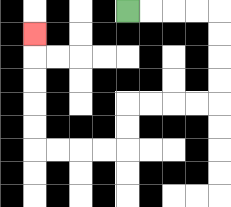{'start': '[5, 0]', 'end': '[1, 1]', 'path_directions': 'R,R,R,R,D,D,D,D,L,L,L,L,D,D,L,L,L,L,U,U,U,U,U', 'path_coordinates': '[[5, 0], [6, 0], [7, 0], [8, 0], [9, 0], [9, 1], [9, 2], [9, 3], [9, 4], [8, 4], [7, 4], [6, 4], [5, 4], [5, 5], [5, 6], [4, 6], [3, 6], [2, 6], [1, 6], [1, 5], [1, 4], [1, 3], [1, 2], [1, 1]]'}